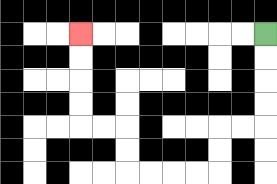{'start': '[11, 1]', 'end': '[3, 1]', 'path_directions': 'D,D,D,D,L,L,D,D,L,L,L,L,U,U,L,L,U,U,U,U', 'path_coordinates': '[[11, 1], [11, 2], [11, 3], [11, 4], [11, 5], [10, 5], [9, 5], [9, 6], [9, 7], [8, 7], [7, 7], [6, 7], [5, 7], [5, 6], [5, 5], [4, 5], [3, 5], [3, 4], [3, 3], [3, 2], [3, 1]]'}